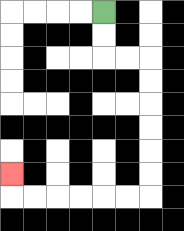{'start': '[4, 0]', 'end': '[0, 7]', 'path_directions': 'D,D,R,R,D,D,D,D,D,D,L,L,L,L,L,L,U', 'path_coordinates': '[[4, 0], [4, 1], [4, 2], [5, 2], [6, 2], [6, 3], [6, 4], [6, 5], [6, 6], [6, 7], [6, 8], [5, 8], [4, 8], [3, 8], [2, 8], [1, 8], [0, 8], [0, 7]]'}